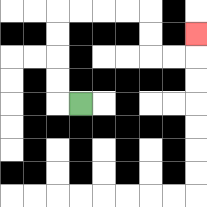{'start': '[3, 4]', 'end': '[8, 1]', 'path_directions': 'L,U,U,U,U,R,R,R,R,D,D,R,R,U', 'path_coordinates': '[[3, 4], [2, 4], [2, 3], [2, 2], [2, 1], [2, 0], [3, 0], [4, 0], [5, 0], [6, 0], [6, 1], [6, 2], [7, 2], [8, 2], [8, 1]]'}